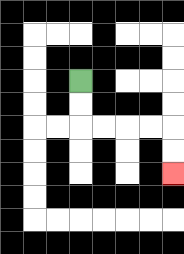{'start': '[3, 3]', 'end': '[7, 7]', 'path_directions': 'D,D,R,R,R,R,D,D', 'path_coordinates': '[[3, 3], [3, 4], [3, 5], [4, 5], [5, 5], [6, 5], [7, 5], [7, 6], [7, 7]]'}